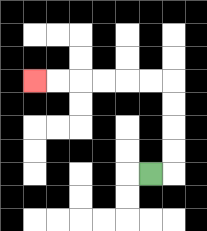{'start': '[6, 7]', 'end': '[1, 3]', 'path_directions': 'R,U,U,U,U,L,L,L,L,L,L', 'path_coordinates': '[[6, 7], [7, 7], [7, 6], [7, 5], [7, 4], [7, 3], [6, 3], [5, 3], [4, 3], [3, 3], [2, 3], [1, 3]]'}